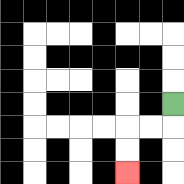{'start': '[7, 4]', 'end': '[5, 7]', 'path_directions': 'D,L,L,D,D', 'path_coordinates': '[[7, 4], [7, 5], [6, 5], [5, 5], [5, 6], [5, 7]]'}